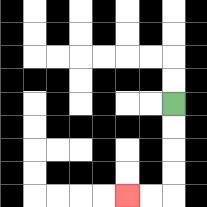{'start': '[7, 4]', 'end': '[5, 8]', 'path_directions': 'D,D,D,D,L,L', 'path_coordinates': '[[7, 4], [7, 5], [7, 6], [7, 7], [7, 8], [6, 8], [5, 8]]'}